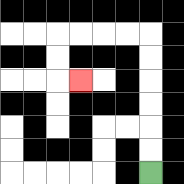{'start': '[6, 7]', 'end': '[3, 3]', 'path_directions': 'U,U,U,U,U,U,L,L,L,L,D,D,R', 'path_coordinates': '[[6, 7], [6, 6], [6, 5], [6, 4], [6, 3], [6, 2], [6, 1], [5, 1], [4, 1], [3, 1], [2, 1], [2, 2], [2, 3], [3, 3]]'}